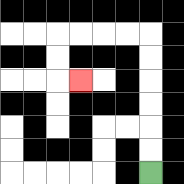{'start': '[6, 7]', 'end': '[3, 3]', 'path_directions': 'U,U,U,U,U,U,L,L,L,L,D,D,R', 'path_coordinates': '[[6, 7], [6, 6], [6, 5], [6, 4], [6, 3], [6, 2], [6, 1], [5, 1], [4, 1], [3, 1], [2, 1], [2, 2], [2, 3], [3, 3]]'}